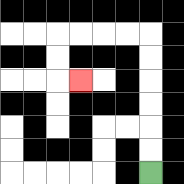{'start': '[6, 7]', 'end': '[3, 3]', 'path_directions': 'U,U,U,U,U,U,L,L,L,L,D,D,R', 'path_coordinates': '[[6, 7], [6, 6], [6, 5], [6, 4], [6, 3], [6, 2], [6, 1], [5, 1], [4, 1], [3, 1], [2, 1], [2, 2], [2, 3], [3, 3]]'}